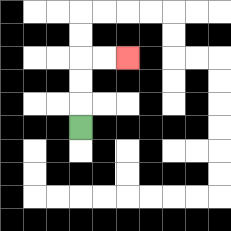{'start': '[3, 5]', 'end': '[5, 2]', 'path_directions': 'U,U,U,R,R', 'path_coordinates': '[[3, 5], [3, 4], [3, 3], [3, 2], [4, 2], [5, 2]]'}